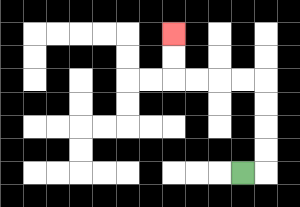{'start': '[10, 7]', 'end': '[7, 1]', 'path_directions': 'R,U,U,U,U,L,L,L,L,U,U', 'path_coordinates': '[[10, 7], [11, 7], [11, 6], [11, 5], [11, 4], [11, 3], [10, 3], [9, 3], [8, 3], [7, 3], [7, 2], [7, 1]]'}